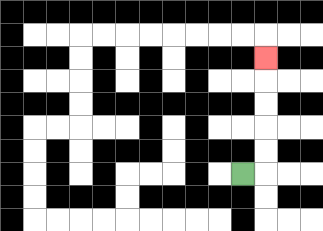{'start': '[10, 7]', 'end': '[11, 2]', 'path_directions': 'R,U,U,U,U,U', 'path_coordinates': '[[10, 7], [11, 7], [11, 6], [11, 5], [11, 4], [11, 3], [11, 2]]'}